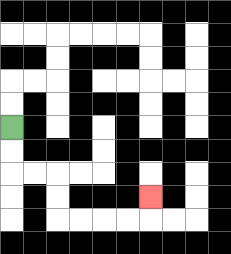{'start': '[0, 5]', 'end': '[6, 8]', 'path_directions': 'D,D,R,R,D,D,R,R,R,R,U', 'path_coordinates': '[[0, 5], [0, 6], [0, 7], [1, 7], [2, 7], [2, 8], [2, 9], [3, 9], [4, 9], [5, 9], [6, 9], [6, 8]]'}